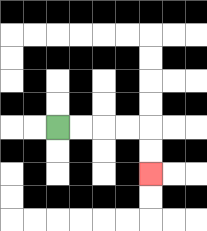{'start': '[2, 5]', 'end': '[6, 7]', 'path_directions': 'R,R,R,R,D,D', 'path_coordinates': '[[2, 5], [3, 5], [4, 5], [5, 5], [6, 5], [6, 6], [6, 7]]'}